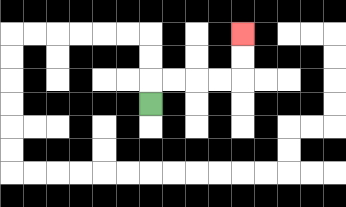{'start': '[6, 4]', 'end': '[10, 1]', 'path_directions': 'U,R,R,R,R,U,U', 'path_coordinates': '[[6, 4], [6, 3], [7, 3], [8, 3], [9, 3], [10, 3], [10, 2], [10, 1]]'}